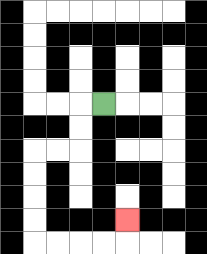{'start': '[4, 4]', 'end': '[5, 9]', 'path_directions': 'L,D,D,L,L,D,D,D,D,R,R,R,R,U', 'path_coordinates': '[[4, 4], [3, 4], [3, 5], [3, 6], [2, 6], [1, 6], [1, 7], [1, 8], [1, 9], [1, 10], [2, 10], [3, 10], [4, 10], [5, 10], [5, 9]]'}